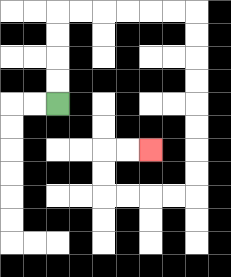{'start': '[2, 4]', 'end': '[6, 6]', 'path_directions': 'U,U,U,U,R,R,R,R,R,R,D,D,D,D,D,D,D,D,L,L,L,L,U,U,R,R', 'path_coordinates': '[[2, 4], [2, 3], [2, 2], [2, 1], [2, 0], [3, 0], [4, 0], [5, 0], [6, 0], [7, 0], [8, 0], [8, 1], [8, 2], [8, 3], [8, 4], [8, 5], [8, 6], [8, 7], [8, 8], [7, 8], [6, 8], [5, 8], [4, 8], [4, 7], [4, 6], [5, 6], [6, 6]]'}